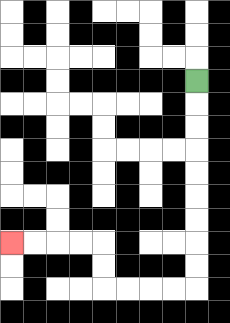{'start': '[8, 3]', 'end': '[0, 10]', 'path_directions': 'D,D,D,D,D,D,D,D,D,L,L,L,L,U,U,L,L,L,L', 'path_coordinates': '[[8, 3], [8, 4], [8, 5], [8, 6], [8, 7], [8, 8], [8, 9], [8, 10], [8, 11], [8, 12], [7, 12], [6, 12], [5, 12], [4, 12], [4, 11], [4, 10], [3, 10], [2, 10], [1, 10], [0, 10]]'}